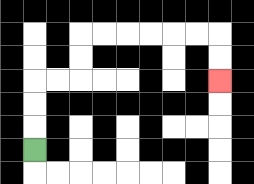{'start': '[1, 6]', 'end': '[9, 3]', 'path_directions': 'U,U,U,R,R,U,U,R,R,R,R,R,R,D,D', 'path_coordinates': '[[1, 6], [1, 5], [1, 4], [1, 3], [2, 3], [3, 3], [3, 2], [3, 1], [4, 1], [5, 1], [6, 1], [7, 1], [8, 1], [9, 1], [9, 2], [9, 3]]'}